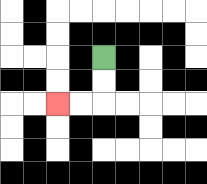{'start': '[4, 2]', 'end': '[2, 4]', 'path_directions': 'D,D,L,L', 'path_coordinates': '[[4, 2], [4, 3], [4, 4], [3, 4], [2, 4]]'}